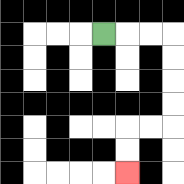{'start': '[4, 1]', 'end': '[5, 7]', 'path_directions': 'R,R,R,D,D,D,D,L,L,D,D', 'path_coordinates': '[[4, 1], [5, 1], [6, 1], [7, 1], [7, 2], [7, 3], [7, 4], [7, 5], [6, 5], [5, 5], [5, 6], [5, 7]]'}